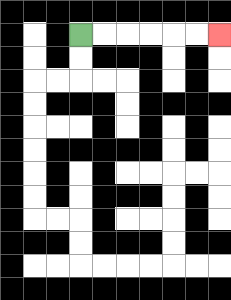{'start': '[3, 1]', 'end': '[9, 1]', 'path_directions': 'R,R,R,R,R,R', 'path_coordinates': '[[3, 1], [4, 1], [5, 1], [6, 1], [7, 1], [8, 1], [9, 1]]'}